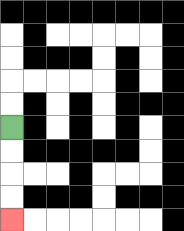{'start': '[0, 5]', 'end': '[0, 9]', 'path_directions': 'D,D,D,D', 'path_coordinates': '[[0, 5], [0, 6], [0, 7], [0, 8], [0, 9]]'}